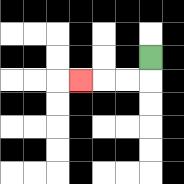{'start': '[6, 2]', 'end': '[3, 3]', 'path_directions': 'D,L,L,L', 'path_coordinates': '[[6, 2], [6, 3], [5, 3], [4, 3], [3, 3]]'}